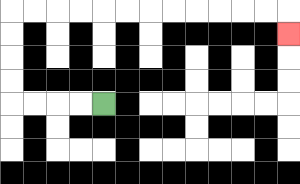{'start': '[4, 4]', 'end': '[12, 1]', 'path_directions': 'L,L,L,L,U,U,U,U,R,R,R,R,R,R,R,R,R,R,R,R,D', 'path_coordinates': '[[4, 4], [3, 4], [2, 4], [1, 4], [0, 4], [0, 3], [0, 2], [0, 1], [0, 0], [1, 0], [2, 0], [3, 0], [4, 0], [5, 0], [6, 0], [7, 0], [8, 0], [9, 0], [10, 0], [11, 0], [12, 0], [12, 1]]'}